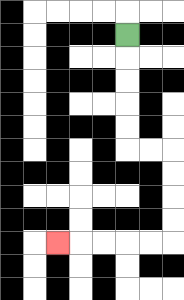{'start': '[5, 1]', 'end': '[2, 10]', 'path_directions': 'D,D,D,D,D,R,R,D,D,D,D,L,L,L,L,L', 'path_coordinates': '[[5, 1], [5, 2], [5, 3], [5, 4], [5, 5], [5, 6], [6, 6], [7, 6], [7, 7], [7, 8], [7, 9], [7, 10], [6, 10], [5, 10], [4, 10], [3, 10], [2, 10]]'}